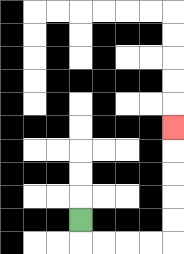{'start': '[3, 9]', 'end': '[7, 5]', 'path_directions': 'D,R,R,R,R,U,U,U,U,U', 'path_coordinates': '[[3, 9], [3, 10], [4, 10], [5, 10], [6, 10], [7, 10], [7, 9], [7, 8], [7, 7], [7, 6], [7, 5]]'}